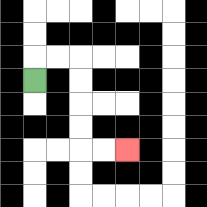{'start': '[1, 3]', 'end': '[5, 6]', 'path_directions': 'U,R,R,D,D,D,D,R,R', 'path_coordinates': '[[1, 3], [1, 2], [2, 2], [3, 2], [3, 3], [3, 4], [3, 5], [3, 6], [4, 6], [5, 6]]'}